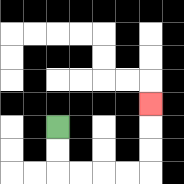{'start': '[2, 5]', 'end': '[6, 4]', 'path_directions': 'D,D,R,R,R,R,U,U,U', 'path_coordinates': '[[2, 5], [2, 6], [2, 7], [3, 7], [4, 7], [5, 7], [6, 7], [6, 6], [6, 5], [6, 4]]'}